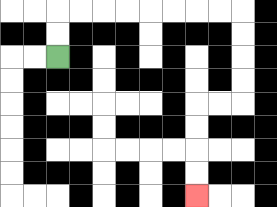{'start': '[2, 2]', 'end': '[8, 8]', 'path_directions': 'U,U,R,R,R,R,R,R,R,R,D,D,D,D,L,L,D,D,D,D', 'path_coordinates': '[[2, 2], [2, 1], [2, 0], [3, 0], [4, 0], [5, 0], [6, 0], [7, 0], [8, 0], [9, 0], [10, 0], [10, 1], [10, 2], [10, 3], [10, 4], [9, 4], [8, 4], [8, 5], [8, 6], [8, 7], [8, 8]]'}